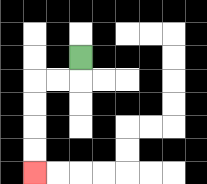{'start': '[3, 2]', 'end': '[1, 7]', 'path_directions': 'D,L,L,D,D,D,D', 'path_coordinates': '[[3, 2], [3, 3], [2, 3], [1, 3], [1, 4], [1, 5], [1, 6], [1, 7]]'}